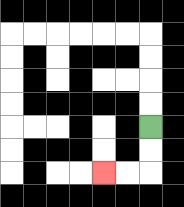{'start': '[6, 5]', 'end': '[4, 7]', 'path_directions': 'D,D,L,L', 'path_coordinates': '[[6, 5], [6, 6], [6, 7], [5, 7], [4, 7]]'}